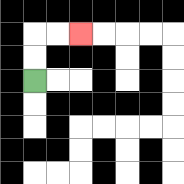{'start': '[1, 3]', 'end': '[3, 1]', 'path_directions': 'U,U,R,R', 'path_coordinates': '[[1, 3], [1, 2], [1, 1], [2, 1], [3, 1]]'}